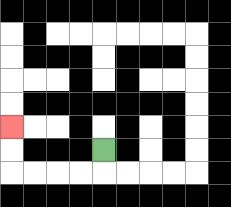{'start': '[4, 6]', 'end': '[0, 5]', 'path_directions': 'D,L,L,L,L,U,U', 'path_coordinates': '[[4, 6], [4, 7], [3, 7], [2, 7], [1, 7], [0, 7], [0, 6], [0, 5]]'}